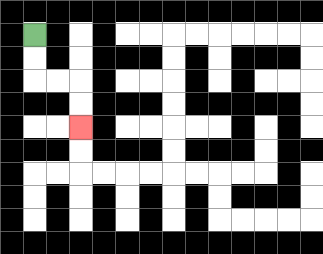{'start': '[1, 1]', 'end': '[3, 5]', 'path_directions': 'D,D,R,R,D,D', 'path_coordinates': '[[1, 1], [1, 2], [1, 3], [2, 3], [3, 3], [3, 4], [3, 5]]'}